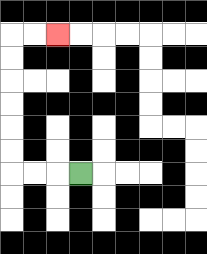{'start': '[3, 7]', 'end': '[2, 1]', 'path_directions': 'L,L,L,U,U,U,U,U,U,R,R', 'path_coordinates': '[[3, 7], [2, 7], [1, 7], [0, 7], [0, 6], [0, 5], [0, 4], [0, 3], [0, 2], [0, 1], [1, 1], [2, 1]]'}